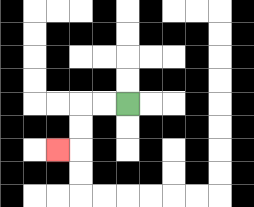{'start': '[5, 4]', 'end': '[2, 6]', 'path_directions': 'L,L,D,D,L', 'path_coordinates': '[[5, 4], [4, 4], [3, 4], [3, 5], [3, 6], [2, 6]]'}